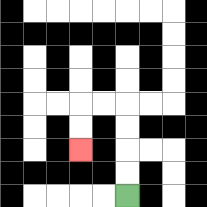{'start': '[5, 8]', 'end': '[3, 6]', 'path_directions': 'U,U,U,U,L,L,D,D', 'path_coordinates': '[[5, 8], [5, 7], [5, 6], [5, 5], [5, 4], [4, 4], [3, 4], [3, 5], [3, 6]]'}